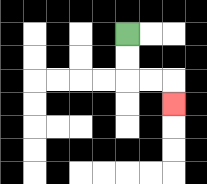{'start': '[5, 1]', 'end': '[7, 4]', 'path_directions': 'D,D,R,R,D', 'path_coordinates': '[[5, 1], [5, 2], [5, 3], [6, 3], [7, 3], [7, 4]]'}